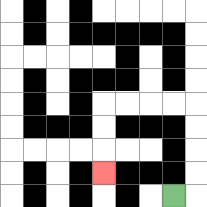{'start': '[7, 8]', 'end': '[4, 7]', 'path_directions': 'R,U,U,U,U,L,L,L,L,D,D,D', 'path_coordinates': '[[7, 8], [8, 8], [8, 7], [8, 6], [8, 5], [8, 4], [7, 4], [6, 4], [5, 4], [4, 4], [4, 5], [4, 6], [4, 7]]'}